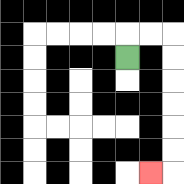{'start': '[5, 2]', 'end': '[6, 7]', 'path_directions': 'U,R,R,D,D,D,D,D,D,L', 'path_coordinates': '[[5, 2], [5, 1], [6, 1], [7, 1], [7, 2], [7, 3], [7, 4], [7, 5], [7, 6], [7, 7], [6, 7]]'}